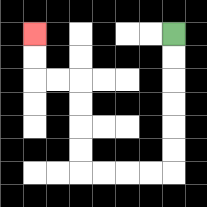{'start': '[7, 1]', 'end': '[1, 1]', 'path_directions': 'D,D,D,D,D,D,L,L,L,L,U,U,U,U,L,L,U,U', 'path_coordinates': '[[7, 1], [7, 2], [7, 3], [7, 4], [7, 5], [7, 6], [7, 7], [6, 7], [5, 7], [4, 7], [3, 7], [3, 6], [3, 5], [3, 4], [3, 3], [2, 3], [1, 3], [1, 2], [1, 1]]'}